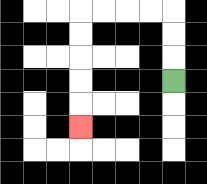{'start': '[7, 3]', 'end': '[3, 5]', 'path_directions': 'U,U,U,L,L,L,L,D,D,D,D,D', 'path_coordinates': '[[7, 3], [7, 2], [7, 1], [7, 0], [6, 0], [5, 0], [4, 0], [3, 0], [3, 1], [3, 2], [3, 3], [3, 4], [3, 5]]'}